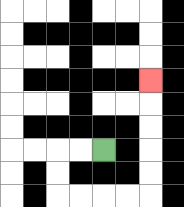{'start': '[4, 6]', 'end': '[6, 3]', 'path_directions': 'L,L,D,D,R,R,R,R,U,U,U,U,U', 'path_coordinates': '[[4, 6], [3, 6], [2, 6], [2, 7], [2, 8], [3, 8], [4, 8], [5, 8], [6, 8], [6, 7], [6, 6], [6, 5], [6, 4], [6, 3]]'}